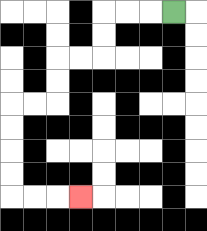{'start': '[7, 0]', 'end': '[3, 8]', 'path_directions': 'L,L,L,D,D,L,L,D,D,L,L,D,D,D,D,R,R,R', 'path_coordinates': '[[7, 0], [6, 0], [5, 0], [4, 0], [4, 1], [4, 2], [3, 2], [2, 2], [2, 3], [2, 4], [1, 4], [0, 4], [0, 5], [0, 6], [0, 7], [0, 8], [1, 8], [2, 8], [3, 8]]'}